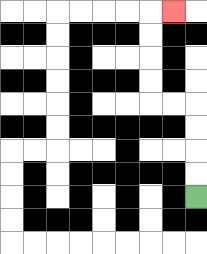{'start': '[8, 8]', 'end': '[7, 0]', 'path_directions': 'U,U,U,U,L,L,U,U,U,U,R', 'path_coordinates': '[[8, 8], [8, 7], [8, 6], [8, 5], [8, 4], [7, 4], [6, 4], [6, 3], [6, 2], [6, 1], [6, 0], [7, 0]]'}